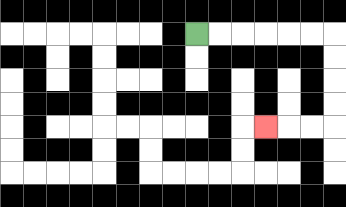{'start': '[8, 1]', 'end': '[11, 5]', 'path_directions': 'R,R,R,R,R,R,D,D,D,D,L,L,L', 'path_coordinates': '[[8, 1], [9, 1], [10, 1], [11, 1], [12, 1], [13, 1], [14, 1], [14, 2], [14, 3], [14, 4], [14, 5], [13, 5], [12, 5], [11, 5]]'}